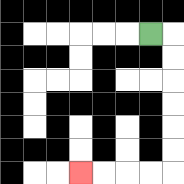{'start': '[6, 1]', 'end': '[3, 7]', 'path_directions': 'R,D,D,D,D,D,D,L,L,L,L', 'path_coordinates': '[[6, 1], [7, 1], [7, 2], [7, 3], [7, 4], [7, 5], [7, 6], [7, 7], [6, 7], [5, 7], [4, 7], [3, 7]]'}